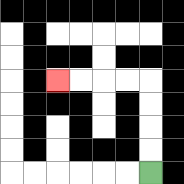{'start': '[6, 7]', 'end': '[2, 3]', 'path_directions': 'U,U,U,U,L,L,L,L', 'path_coordinates': '[[6, 7], [6, 6], [6, 5], [6, 4], [6, 3], [5, 3], [4, 3], [3, 3], [2, 3]]'}